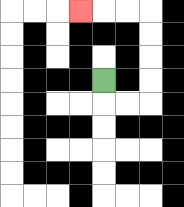{'start': '[4, 3]', 'end': '[3, 0]', 'path_directions': 'D,R,R,U,U,U,U,L,L,L', 'path_coordinates': '[[4, 3], [4, 4], [5, 4], [6, 4], [6, 3], [6, 2], [6, 1], [6, 0], [5, 0], [4, 0], [3, 0]]'}